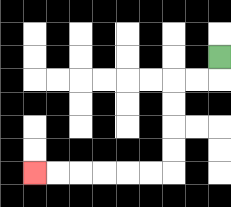{'start': '[9, 2]', 'end': '[1, 7]', 'path_directions': 'D,L,L,D,D,D,D,L,L,L,L,L,L', 'path_coordinates': '[[9, 2], [9, 3], [8, 3], [7, 3], [7, 4], [7, 5], [7, 6], [7, 7], [6, 7], [5, 7], [4, 7], [3, 7], [2, 7], [1, 7]]'}